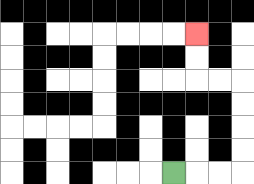{'start': '[7, 7]', 'end': '[8, 1]', 'path_directions': 'R,R,R,U,U,U,U,L,L,U,U', 'path_coordinates': '[[7, 7], [8, 7], [9, 7], [10, 7], [10, 6], [10, 5], [10, 4], [10, 3], [9, 3], [8, 3], [8, 2], [8, 1]]'}